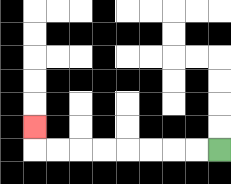{'start': '[9, 6]', 'end': '[1, 5]', 'path_directions': 'L,L,L,L,L,L,L,L,U', 'path_coordinates': '[[9, 6], [8, 6], [7, 6], [6, 6], [5, 6], [4, 6], [3, 6], [2, 6], [1, 6], [1, 5]]'}